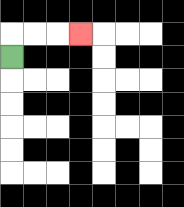{'start': '[0, 2]', 'end': '[3, 1]', 'path_directions': 'U,R,R,R', 'path_coordinates': '[[0, 2], [0, 1], [1, 1], [2, 1], [3, 1]]'}